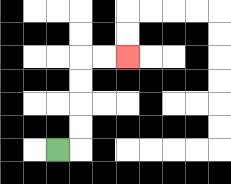{'start': '[2, 6]', 'end': '[5, 2]', 'path_directions': 'R,U,U,U,U,R,R', 'path_coordinates': '[[2, 6], [3, 6], [3, 5], [3, 4], [3, 3], [3, 2], [4, 2], [5, 2]]'}